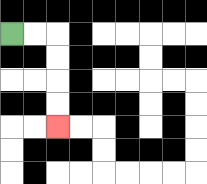{'start': '[0, 1]', 'end': '[2, 5]', 'path_directions': 'R,R,D,D,D,D', 'path_coordinates': '[[0, 1], [1, 1], [2, 1], [2, 2], [2, 3], [2, 4], [2, 5]]'}